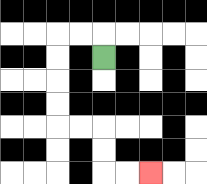{'start': '[4, 2]', 'end': '[6, 7]', 'path_directions': 'U,L,L,D,D,D,D,R,R,D,D,R,R', 'path_coordinates': '[[4, 2], [4, 1], [3, 1], [2, 1], [2, 2], [2, 3], [2, 4], [2, 5], [3, 5], [4, 5], [4, 6], [4, 7], [5, 7], [6, 7]]'}